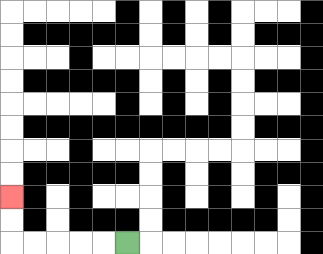{'start': '[5, 10]', 'end': '[0, 8]', 'path_directions': 'L,L,L,L,L,U,U', 'path_coordinates': '[[5, 10], [4, 10], [3, 10], [2, 10], [1, 10], [0, 10], [0, 9], [0, 8]]'}